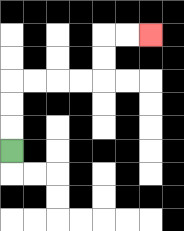{'start': '[0, 6]', 'end': '[6, 1]', 'path_directions': 'U,U,U,R,R,R,R,U,U,R,R', 'path_coordinates': '[[0, 6], [0, 5], [0, 4], [0, 3], [1, 3], [2, 3], [3, 3], [4, 3], [4, 2], [4, 1], [5, 1], [6, 1]]'}